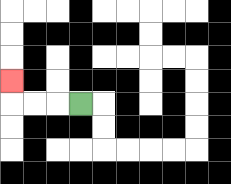{'start': '[3, 4]', 'end': '[0, 3]', 'path_directions': 'L,L,L,U', 'path_coordinates': '[[3, 4], [2, 4], [1, 4], [0, 4], [0, 3]]'}